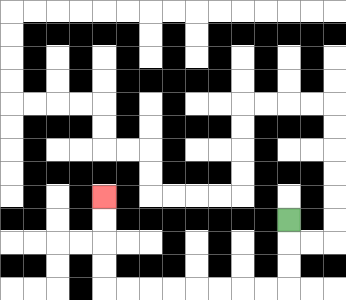{'start': '[12, 9]', 'end': '[4, 8]', 'path_directions': 'D,D,D,L,L,L,L,L,L,L,L,U,U,U,U', 'path_coordinates': '[[12, 9], [12, 10], [12, 11], [12, 12], [11, 12], [10, 12], [9, 12], [8, 12], [7, 12], [6, 12], [5, 12], [4, 12], [4, 11], [4, 10], [4, 9], [4, 8]]'}